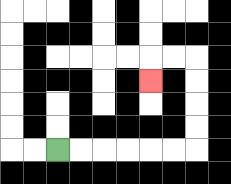{'start': '[2, 6]', 'end': '[6, 3]', 'path_directions': 'R,R,R,R,R,R,U,U,U,U,L,L,D', 'path_coordinates': '[[2, 6], [3, 6], [4, 6], [5, 6], [6, 6], [7, 6], [8, 6], [8, 5], [8, 4], [8, 3], [8, 2], [7, 2], [6, 2], [6, 3]]'}